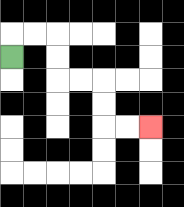{'start': '[0, 2]', 'end': '[6, 5]', 'path_directions': 'U,R,R,D,D,R,R,D,D,R,R', 'path_coordinates': '[[0, 2], [0, 1], [1, 1], [2, 1], [2, 2], [2, 3], [3, 3], [4, 3], [4, 4], [4, 5], [5, 5], [6, 5]]'}